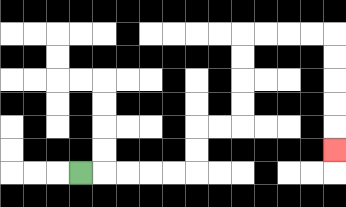{'start': '[3, 7]', 'end': '[14, 6]', 'path_directions': 'R,R,R,R,R,U,U,R,R,U,U,U,U,R,R,R,R,D,D,D,D,D', 'path_coordinates': '[[3, 7], [4, 7], [5, 7], [6, 7], [7, 7], [8, 7], [8, 6], [8, 5], [9, 5], [10, 5], [10, 4], [10, 3], [10, 2], [10, 1], [11, 1], [12, 1], [13, 1], [14, 1], [14, 2], [14, 3], [14, 4], [14, 5], [14, 6]]'}